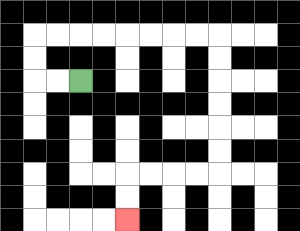{'start': '[3, 3]', 'end': '[5, 9]', 'path_directions': 'L,L,U,U,R,R,R,R,R,R,R,R,D,D,D,D,D,D,L,L,L,L,D,D', 'path_coordinates': '[[3, 3], [2, 3], [1, 3], [1, 2], [1, 1], [2, 1], [3, 1], [4, 1], [5, 1], [6, 1], [7, 1], [8, 1], [9, 1], [9, 2], [9, 3], [9, 4], [9, 5], [9, 6], [9, 7], [8, 7], [7, 7], [6, 7], [5, 7], [5, 8], [5, 9]]'}